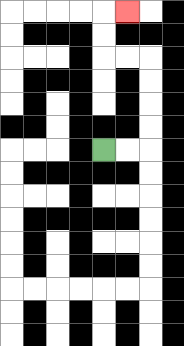{'start': '[4, 6]', 'end': '[5, 0]', 'path_directions': 'R,R,U,U,U,U,L,L,U,U,R', 'path_coordinates': '[[4, 6], [5, 6], [6, 6], [6, 5], [6, 4], [6, 3], [6, 2], [5, 2], [4, 2], [4, 1], [4, 0], [5, 0]]'}